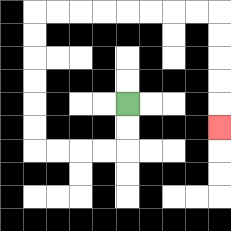{'start': '[5, 4]', 'end': '[9, 5]', 'path_directions': 'D,D,L,L,L,L,U,U,U,U,U,U,R,R,R,R,R,R,R,R,D,D,D,D,D', 'path_coordinates': '[[5, 4], [5, 5], [5, 6], [4, 6], [3, 6], [2, 6], [1, 6], [1, 5], [1, 4], [1, 3], [1, 2], [1, 1], [1, 0], [2, 0], [3, 0], [4, 0], [5, 0], [6, 0], [7, 0], [8, 0], [9, 0], [9, 1], [9, 2], [9, 3], [9, 4], [9, 5]]'}